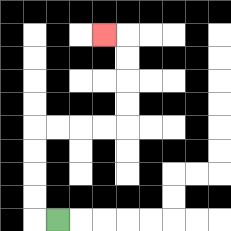{'start': '[2, 9]', 'end': '[4, 1]', 'path_directions': 'L,U,U,U,U,R,R,R,R,U,U,U,U,L', 'path_coordinates': '[[2, 9], [1, 9], [1, 8], [1, 7], [1, 6], [1, 5], [2, 5], [3, 5], [4, 5], [5, 5], [5, 4], [5, 3], [5, 2], [5, 1], [4, 1]]'}